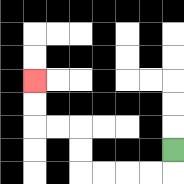{'start': '[7, 6]', 'end': '[1, 3]', 'path_directions': 'D,L,L,L,L,U,U,L,L,U,U', 'path_coordinates': '[[7, 6], [7, 7], [6, 7], [5, 7], [4, 7], [3, 7], [3, 6], [3, 5], [2, 5], [1, 5], [1, 4], [1, 3]]'}